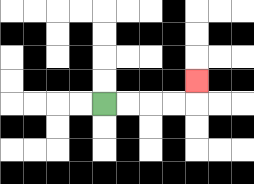{'start': '[4, 4]', 'end': '[8, 3]', 'path_directions': 'R,R,R,R,U', 'path_coordinates': '[[4, 4], [5, 4], [6, 4], [7, 4], [8, 4], [8, 3]]'}